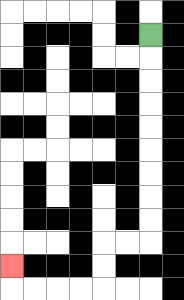{'start': '[6, 1]', 'end': '[0, 11]', 'path_directions': 'D,D,D,D,D,D,D,D,D,L,L,D,D,L,L,L,L,U', 'path_coordinates': '[[6, 1], [6, 2], [6, 3], [6, 4], [6, 5], [6, 6], [6, 7], [6, 8], [6, 9], [6, 10], [5, 10], [4, 10], [4, 11], [4, 12], [3, 12], [2, 12], [1, 12], [0, 12], [0, 11]]'}